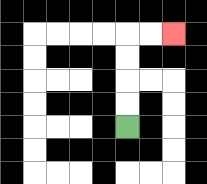{'start': '[5, 5]', 'end': '[7, 1]', 'path_directions': 'U,U,U,U,R,R', 'path_coordinates': '[[5, 5], [5, 4], [5, 3], [5, 2], [5, 1], [6, 1], [7, 1]]'}